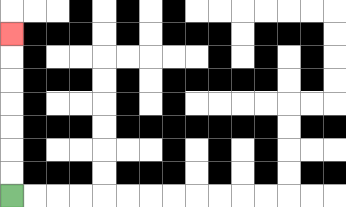{'start': '[0, 8]', 'end': '[0, 1]', 'path_directions': 'U,U,U,U,U,U,U', 'path_coordinates': '[[0, 8], [0, 7], [0, 6], [0, 5], [0, 4], [0, 3], [0, 2], [0, 1]]'}